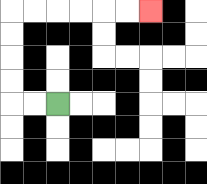{'start': '[2, 4]', 'end': '[6, 0]', 'path_directions': 'L,L,U,U,U,U,R,R,R,R,R,R', 'path_coordinates': '[[2, 4], [1, 4], [0, 4], [0, 3], [0, 2], [0, 1], [0, 0], [1, 0], [2, 0], [3, 0], [4, 0], [5, 0], [6, 0]]'}